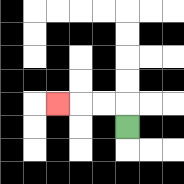{'start': '[5, 5]', 'end': '[2, 4]', 'path_directions': 'U,L,L,L', 'path_coordinates': '[[5, 5], [5, 4], [4, 4], [3, 4], [2, 4]]'}